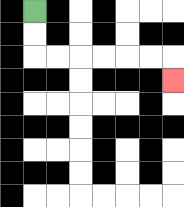{'start': '[1, 0]', 'end': '[7, 3]', 'path_directions': 'D,D,R,R,R,R,R,R,D', 'path_coordinates': '[[1, 0], [1, 1], [1, 2], [2, 2], [3, 2], [4, 2], [5, 2], [6, 2], [7, 2], [7, 3]]'}